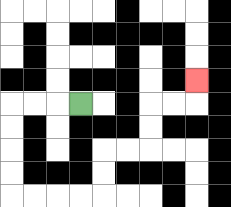{'start': '[3, 4]', 'end': '[8, 3]', 'path_directions': 'L,L,L,D,D,D,D,R,R,R,R,U,U,R,R,U,U,R,R,U', 'path_coordinates': '[[3, 4], [2, 4], [1, 4], [0, 4], [0, 5], [0, 6], [0, 7], [0, 8], [1, 8], [2, 8], [3, 8], [4, 8], [4, 7], [4, 6], [5, 6], [6, 6], [6, 5], [6, 4], [7, 4], [8, 4], [8, 3]]'}